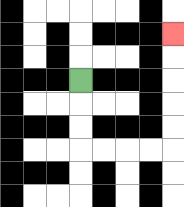{'start': '[3, 3]', 'end': '[7, 1]', 'path_directions': 'D,D,D,R,R,R,R,U,U,U,U,U', 'path_coordinates': '[[3, 3], [3, 4], [3, 5], [3, 6], [4, 6], [5, 6], [6, 6], [7, 6], [7, 5], [7, 4], [7, 3], [7, 2], [7, 1]]'}